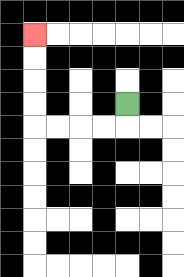{'start': '[5, 4]', 'end': '[1, 1]', 'path_directions': 'D,L,L,L,L,U,U,U,U', 'path_coordinates': '[[5, 4], [5, 5], [4, 5], [3, 5], [2, 5], [1, 5], [1, 4], [1, 3], [1, 2], [1, 1]]'}